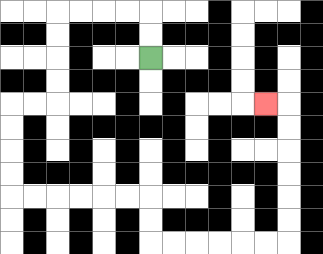{'start': '[6, 2]', 'end': '[11, 4]', 'path_directions': 'U,U,L,L,L,L,D,D,D,D,L,L,D,D,D,D,R,R,R,R,R,R,D,D,R,R,R,R,R,R,U,U,U,U,U,U,L', 'path_coordinates': '[[6, 2], [6, 1], [6, 0], [5, 0], [4, 0], [3, 0], [2, 0], [2, 1], [2, 2], [2, 3], [2, 4], [1, 4], [0, 4], [0, 5], [0, 6], [0, 7], [0, 8], [1, 8], [2, 8], [3, 8], [4, 8], [5, 8], [6, 8], [6, 9], [6, 10], [7, 10], [8, 10], [9, 10], [10, 10], [11, 10], [12, 10], [12, 9], [12, 8], [12, 7], [12, 6], [12, 5], [12, 4], [11, 4]]'}